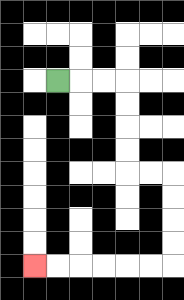{'start': '[2, 3]', 'end': '[1, 11]', 'path_directions': 'R,R,R,D,D,D,D,R,R,D,D,D,D,L,L,L,L,L,L', 'path_coordinates': '[[2, 3], [3, 3], [4, 3], [5, 3], [5, 4], [5, 5], [5, 6], [5, 7], [6, 7], [7, 7], [7, 8], [7, 9], [7, 10], [7, 11], [6, 11], [5, 11], [4, 11], [3, 11], [2, 11], [1, 11]]'}